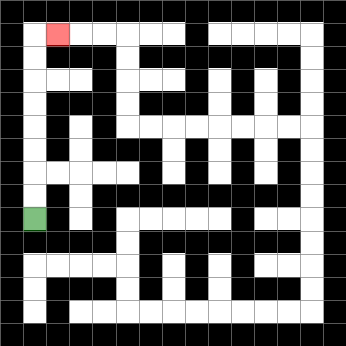{'start': '[1, 9]', 'end': '[2, 1]', 'path_directions': 'U,U,U,U,U,U,U,U,R', 'path_coordinates': '[[1, 9], [1, 8], [1, 7], [1, 6], [1, 5], [1, 4], [1, 3], [1, 2], [1, 1], [2, 1]]'}